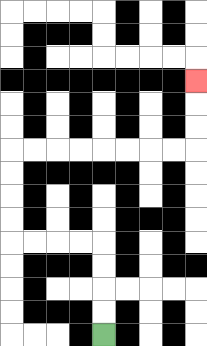{'start': '[4, 14]', 'end': '[8, 3]', 'path_directions': 'U,U,U,U,L,L,L,L,U,U,U,U,R,R,R,R,R,R,R,R,U,U,U', 'path_coordinates': '[[4, 14], [4, 13], [4, 12], [4, 11], [4, 10], [3, 10], [2, 10], [1, 10], [0, 10], [0, 9], [0, 8], [0, 7], [0, 6], [1, 6], [2, 6], [3, 6], [4, 6], [5, 6], [6, 6], [7, 6], [8, 6], [8, 5], [8, 4], [8, 3]]'}